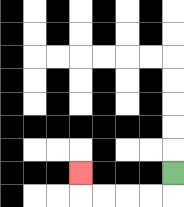{'start': '[7, 7]', 'end': '[3, 7]', 'path_directions': 'D,L,L,L,L,U', 'path_coordinates': '[[7, 7], [7, 8], [6, 8], [5, 8], [4, 8], [3, 8], [3, 7]]'}